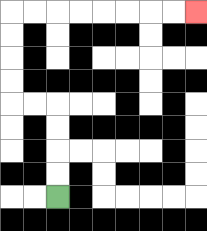{'start': '[2, 8]', 'end': '[8, 0]', 'path_directions': 'U,U,U,U,L,L,U,U,U,U,R,R,R,R,R,R,R,R', 'path_coordinates': '[[2, 8], [2, 7], [2, 6], [2, 5], [2, 4], [1, 4], [0, 4], [0, 3], [0, 2], [0, 1], [0, 0], [1, 0], [2, 0], [3, 0], [4, 0], [5, 0], [6, 0], [7, 0], [8, 0]]'}